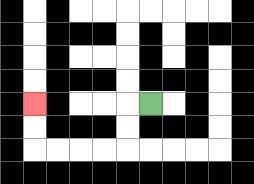{'start': '[6, 4]', 'end': '[1, 4]', 'path_directions': 'L,D,D,L,L,L,L,U,U', 'path_coordinates': '[[6, 4], [5, 4], [5, 5], [5, 6], [4, 6], [3, 6], [2, 6], [1, 6], [1, 5], [1, 4]]'}